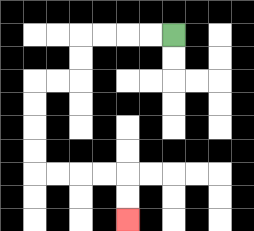{'start': '[7, 1]', 'end': '[5, 9]', 'path_directions': 'L,L,L,L,D,D,L,L,D,D,D,D,R,R,R,R,D,D', 'path_coordinates': '[[7, 1], [6, 1], [5, 1], [4, 1], [3, 1], [3, 2], [3, 3], [2, 3], [1, 3], [1, 4], [1, 5], [1, 6], [1, 7], [2, 7], [3, 7], [4, 7], [5, 7], [5, 8], [5, 9]]'}